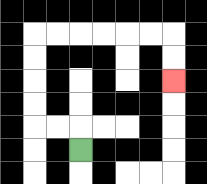{'start': '[3, 6]', 'end': '[7, 3]', 'path_directions': 'U,L,L,U,U,U,U,R,R,R,R,R,R,D,D', 'path_coordinates': '[[3, 6], [3, 5], [2, 5], [1, 5], [1, 4], [1, 3], [1, 2], [1, 1], [2, 1], [3, 1], [4, 1], [5, 1], [6, 1], [7, 1], [7, 2], [7, 3]]'}